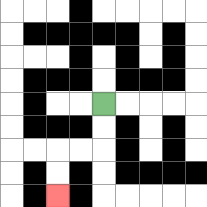{'start': '[4, 4]', 'end': '[2, 8]', 'path_directions': 'D,D,L,L,D,D', 'path_coordinates': '[[4, 4], [4, 5], [4, 6], [3, 6], [2, 6], [2, 7], [2, 8]]'}